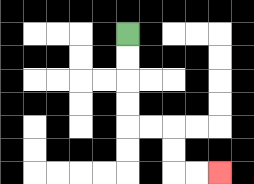{'start': '[5, 1]', 'end': '[9, 7]', 'path_directions': 'D,D,D,D,R,R,D,D,R,R', 'path_coordinates': '[[5, 1], [5, 2], [5, 3], [5, 4], [5, 5], [6, 5], [7, 5], [7, 6], [7, 7], [8, 7], [9, 7]]'}